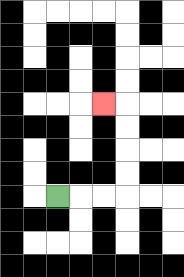{'start': '[2, 8]', 'end': '[4, 4]', 'path_directions': 'R,R,R,U,U,U,U,L', 'path_coordinates': '[[2, 8], [3, 8], [4, 8], [5, 8], [5, 7], [5, 6], [5, 5], [5, 4], [4, 4]]'}